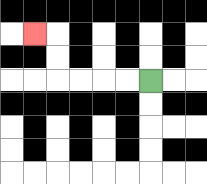{'start': '[6, 3]', 'end': '[1, 1]', 'path_directions': 'L,L,L,L,U,U,L', 'path_coordinates': '[[6, 3], [5, 3], [4, 3], [3, 3], [2, 3], [2, 2], [2, 1], [1, 1]]'}